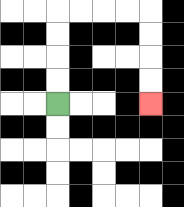{'start': '[2, 4]', 'end': '[6, 4]', 'path_directions': 'U,U,U,U,R,R,R,R,D,D,D,D', 'path_coordinates': '[[2, 4], [2, 3], [2, 2], [2, 1], [2, 0], [3, 0], [4, 0], [5, 0], [6, 0], [6, 1], [6, 2], [6, 3], [6, 4]]'}